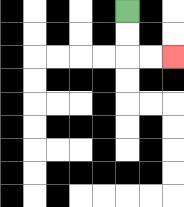{'start': '[5, 0]', 'end': '[7, 2]', 'path_directions': 'D,D,R,R', 'path_coordinates': '[[5, 0], [5, 1], [5, 2], [6, 2], [7, 2]]'}